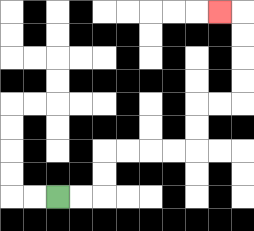{'start': '[2, 8]', 'end': '[9, 0]', 'path_directions': 'R,R,U,U,R,R,R,R,U,U,R,R,U,U,U,U,L', 'path_coordinates': '[[2, 8], [3, 8], [4, 8], [4, 7], [4, 6], [5, 6], [6, 6], [7, 6], [8, 6], [8, 5], [8, 4], [9, 4], [10, 4], [10, 3], [10, 2], [10, 1], [10, 0], [9, 0]]'}